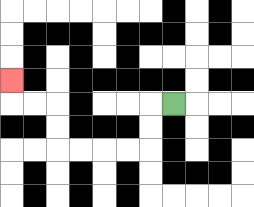{'start': '[7, 4]', 'end': '[0, 3]', 'path_directions': 'L,D,D,L,L,L,L,U,U,L,L,U', 'path_coordinates': '[[7, 4], [6, 4], [6, 5], [6, 6], [5, 6], [4, 6], [3, 6], [2, 6], [2, 5], [2, 4], [1, 4], [0, 4], [0, 3]]'}